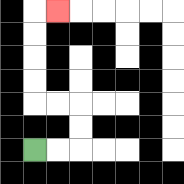{'start': '[1, 6]', 'end': '[2, 0]', 'path_directions': 'R,R,U,U,L,L,U,U,U,U,R', 'path_coordinates': '[[1, 6], [2, 6], [3, 6], [3, 5], [3, 4], [2, 4], [1, 4], [1, 3], [1, 2], [1, 1], [1, 0], [2, 0]]'}